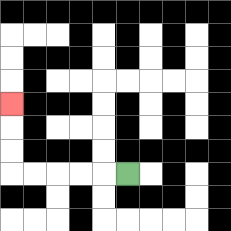{'start': '[5, 7]', 'end': '[0, 4]', 'path_directions': 'L,L,L,L,L,U,U,U', 'path_coordinates': '[[5, 7], [4, 7], [3, 7], [2, 7], [1, 7], [0, 7], [0, 6], [0, 5], [0, 4]]'}